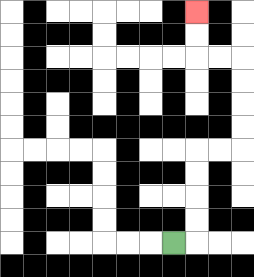{'start': '[7, 10]', 'end': '[8, 0]', 'path_directions': 'R,U,U,U,U,R,R,U,U,U,U,L,L,U,U', 'path_coordinates': '[[7, 10], [8, 10], [8, 9], [8, 8], [8, 7], [8, 6], [9, 6], [10, 6], [10, 5], [10, 4], [10, 3], [10, 2], [9, 2], [8, 2], [8, 1], [8, 0]]'}